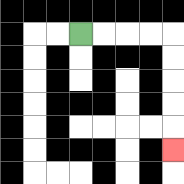{'start': '[3, 1]', 'end': '[7, 6]', 'path_directions': 'R,R,R,R,D,D,D,D,D', 'path_coordinates': '[[3, 1], [4, 1], [5, 1], [6, 1], [7, 1], [7, 2], [7, 3], [7, 4], [7, 5], [7, 6]]'}